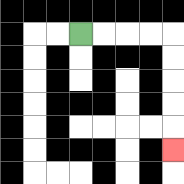{'start': '[3, 1]', 'end': '[7, 6]', 'path_directions': 'R,R,R,R,D,D,D,D,D', 'path_coordinates': '[[3, 1], [4, 1], [5, 1], [6, 1], [7, 1], [7, 2], [7, 3], [7, 4], [7, 5], [7, 6]]'}